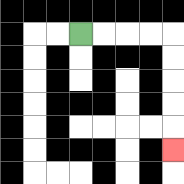{'start': '[3, 1]', 'end': '[7, 6]', 'path_directions': 'R,R,R,R,D,D,D,D,D', 'path_coordinates': '[[3, 1], [4, 1], [5, 1], [6, 1], [7, 1], [7, 2], [7, 3], [7, 4], [7, 5], [7, 6]]'}